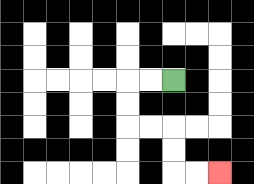{'start': '[7, 3]', 'end': '[9, 7]', 'path_directions': 'L,L,D,D,R,R,D,D,R,R', 'path_coordinates': '[[7, 3], [6, 3], [5, 3], [5, 4], [5, 5], [6, 5], [7, 5], [7, 6], [7, 7], [8, 7], [9, 7]]'}